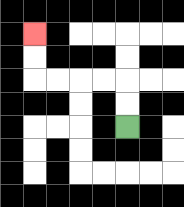{'start': '[5, 5]', 'end': '[1, 1]', 'path_directions': 'U,U,L,L,L,L,U,U', 'path_coordinates': '[[5, 5], [5, 4], [5, 3], [4, 3], [3, 3], [2, 3], [1, 3], [1, 2], [1, 1]]'}